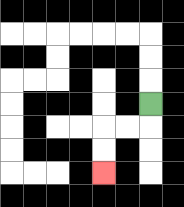{'start': '[6, 4]', 'end': '[4, 7]', 'path_directions': 'D,L,L,D,D', 'path_coordinates': '[[6, 4], [6, 5], [5, 5], [4, 5], [4, 6], [4, 7]]'}